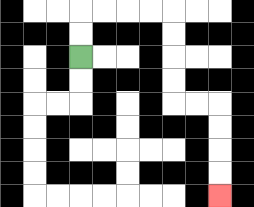{'start': '[3, 2]', 'end': '[9, 8]', 'path_directions': 'U,U,R,R,R,R,D,D,D,D,R,R,D,D,D,D', 'path_coordinates': '[[3, 2], [3, 1], [3, 0], [4, 0], [5, 0], [6, 0], [7, 0], [7, 1], [7, 2], [7, 3], [7, 4], [8, 4], [9, 4], [9, 5], [9, 6], [9, 7], [9, 8]]'}